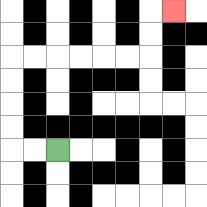{'start': '[2, 6]', 'end': '[7, 0]', 'path_directions': 'L,L,U,U,U,U,R,R,R,R,R,R,U,U,R', 'path_coordinates': '[[2, 6], [1, 6], [0, 6], [0, 5], [0, 4], [0, 3], [0, 2], [1, 2], [2, 2], [3, 2], [4, 2], [5, 2], [6, 2], [6, 1], [6, 0], [7, 0]]'}